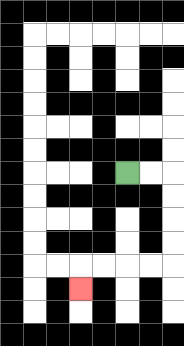{'start': '[5, 7]', 'end': '[3, 12]', 'path_directions': 'R,R,D,D,D,D,L,L,L,L,D', 'path_coordinates': '[[5, 7], [6, 7], [7, 7], [7, 8], [7, 9], [7, 10], [7, 11], [6, 11], [5, 11], [4, 11], [3, 11], [3, 12]]'}